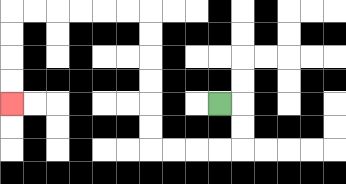{'start': '[9, 4]', 'end': '[0, 4]', 'path_directions': 'R,D,D,L,L,L,L,U,U,U,U,U,U,L,L,L,L,L,L,D,D,D,D', 'path_coordinates': '[[9, 4], [10, 4], [10, 5], [10, 6], [9, 6], [8, 6], [7, 6], [6, 6], [6, 5], [6, 4], [6, 3], [6, 2], [6, 1], [6, 0], [5, 0], [4, 0], [3, 0], [2, 0], [1, 0], [0, 0], [0, 1], [0, 2], [0, 3], [0, 4]]'}